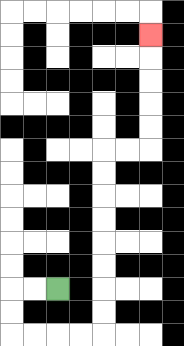{'start': '[2, 12]', 'end': '[6, 1]', 'path_directions': 'L,L,D,D,R,R,R,R,U,U,U,U,U,U,U,U,R,R,U,U,U,U,U', 'path_coordinates': '[[2, 12], [1, 12], [0, 12], [0, 13], [0, 14], [1, 14], [2, 14], [3, 14], [4, 14], [4, 13], [4, 12], [4, 11], [4, 10], [4, 9], [4, 8], [4, 7], [4, 6], [5, 6], [6, 6], [6, 5], [6, 4], [6, 3], [6, 2], [6, 1]]'}